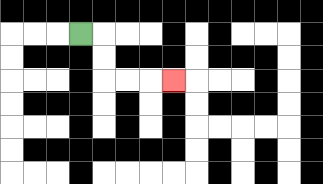{'start': '[3, 1]', 'end': '[7, 3]', 'path_directions': 'R,D,D,R,R,R', 'path_coordinates': '[[3, 1], [4, 1], [4, 2], [4, 3], [5, 3], [6, 3], [7, 3]]'}